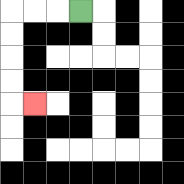{'start': '[3, 0]', 'end': '[1, 4]', 'path_directions': 'L,L,L,D,D,D,D,R', 'path_coordinates': '[[3, 0], [2, 0], [1, 0], [0, 0], [0, 1], [0, 2], [0, 3], [0, 4], [1, 4]]'}